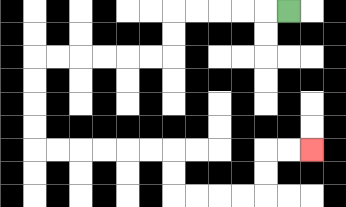{'start': '[12, 0]', 'end': '[13, 6]', 'path_directions': 'L,L,L,L,L,D,D,L,L,L,L,L,L,D,D,D,D,R,R,R,R,R,R,D,D,R,R,R,R,U,U,R,R', 'path_coordinates': '[[12, 0], [11, 0], [10, 0], [9, 0], [8, 0], [7, 0], [7, 1], [7, 2], [6, 2], [5, 2], [4, 2], [3, 2], [2, 2], [1, 2], [1, 3], [1, 4], [1, 5], [1, 6], [2, 6], [3, 6], [4, 6], [5, 6], [6, 6], [7, 6], [7, 7], [7, 8], [8, 8], [9, 8], [10, 8], [11, 8], [11, 7], [11, 6], [12, 6], [13, 6]]'}